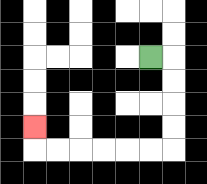{'start': '[6, 2]', 'end': '[1, 5]', 'path_directions': 'R,D,D,D,D,L,L,L,L,L,L,U', 'path_coordinates': '[[6, 2], [7, 2], [7, 3], [7, 4], [7, 5], [7, 6], [6, 6], [5, 6], [4, 6], [3, 6], [2, 6], [1, 6], [1, 5]]'}